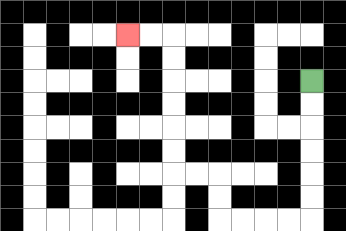{'start': '[13, 3]', 'end': '[5, 1]', 'path_directions': 'D,D,D,D,D,D,L,L,L,L,U,U,L,L,U,U,U,U,U,U,L,L', 'path_coordinates': '[[13, 3], [13, 4], [13, 5], [13, 6], [13, 7], [13, 8], [13, 9], [12, 9], [11, 9], [10, 9], [9, 9], [9, 8], [9, 7], [8, 7], [7, 7], [7, 6], [7, 5], [7, 4], [7, 3], [7, 2], [7, 1], [6, 1], [5, 1]]'}